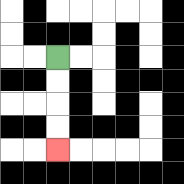{'start': '[2, 2]', 'end': '[2, 6]', 'path_directions': 'D,D,D,D', 'path_coordinates': '[[2, 2], [2, 3], [2, 4], [2, 5], [2, 6]]'}